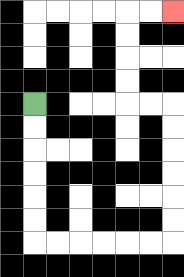{'start': '[1, 4]', 'end': '[7, 0]', 'path_directions': 'D,D,D,D,D,D,R,R,R,R,R,R,U,U,U,U,U,U,L,L,U,U,U,U,R,R', 'path_coordinates': '[[1, 4], [1, 5], [1, 6], [1, 7], [1, 8], [1, 9], [1, 10], [2, 10], [3, 10], [4, 10], [5, 10], [6, 10], [7, 10], [7, 9], [7, 8], [7, 7], [7, 6], [7, 5], [7, 4], [6, 4], [5, 4], [5, 3], [5, 2], [5, 1], [5, 0], [6, 0], [7, 0]]'}